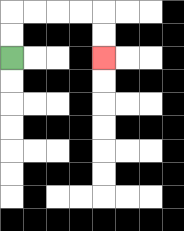{'start': '[0, 2]', 'end': '[4, 2]', 'path_directions': 'U,U,R,R,R,R,D,D', 'path_coordinates': '[[0, 2], [0, 1], [0, 0], [1, 0], [2, 0], [3, 0], [4, 0], [4, 1], [4, 2]]'}